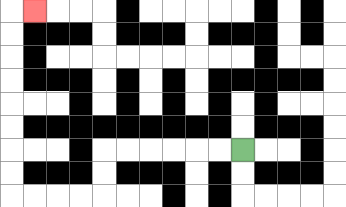{'start': '[10, 6]', 'end': '[1, 0]', 'path_directions': 'L,L,L,L,L,L,D,D,L,L,L,L,U,U,U,U,U,U,U,U,R', 'path_coordinates': '[[10, 6], [9, 6], [8, 6], [7, 6], [6, 6], [5, 6], [4, 6], [4, 7], [4, 8], [3, 8], [2, 8], [1, 8], [0, 8], [0, 7], [0, 6], [0, 5], [0, 4], [0, 3], [0, 2], [0, 1], [0, 0], [1, 0]]'}